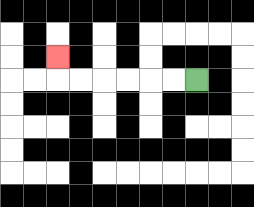{'start': '[8, 3]', 'end': '[2, 2]', 'path_directions': 'L,L,L,L,L,L,U', 'path_coordinates': '[[8, 3], [7, 3], [6, 3], [5, 3], [4, 3], [3, 3], [2, 3], [2, 2]]'}